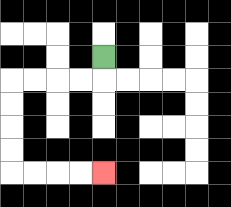{'start': '[4, 2]', 'end': '[4, 7]', 'path_directions': 'D,L,L,L,L,D,D,D,D,R,R,R,R', 'path_coordinates': '[[4, 2], [4, 3], [3, 3], [2, 3], [1, 3], [0, 3], [0, 4], [0, 5], [0, 6], [0, 7], [1, 7], [2, 7], [3, 7], [4, 7]]'}